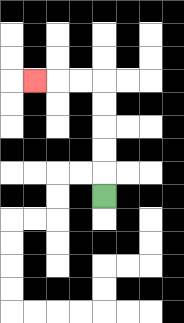{'start': '[4, 8]', 'end': '[1, 3]', 'path_directions': 'U,U,U,U,U,L,L,L', 'path_coordinates': '[[4, 8], [4, 7], [4, 6], [4, 5], [4, 4], [4, 3], [3, 3], [2, 3], [1, 3]]'}